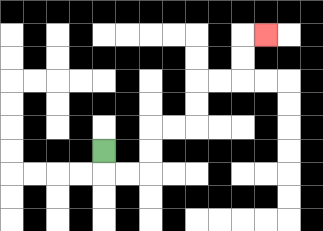{'start': '[4, 6]', 'end': '[11, 1]', 'path_directions': 'D,R,R,U,U,R,R,U,U,R,R,U,U,R', 'path_coordinates': '[[4, 6], [4, 7], [5, 7], [6, 7], [6, 6], [6, 5], [7, 5], [8, 5], [8, 4], [8, 3], [9, 3], [10, 3], [10, 2], [10, 1], [11, 1]]'}